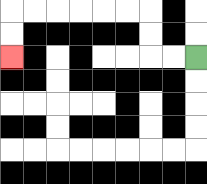{'start': '[8, 2]', 'end': '[0, 2]', 'path_directions': 'L,L,U,U,L,L,L,L,L,L,D,D', 'path_coordinates': '[[8, 2], [7, 2], [6, 2], [6, 1], [6, 0], [5, 0], [4, 0], [3, 0], [2, 0], [1, 0], [0, 0], [0, 1], [0, 2]]'}